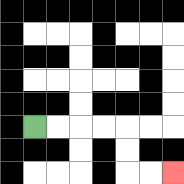{'start': '[1, 5]', 'end': '[7, 7]', 'path_directions': 'R,R,R,R,D,D,R,R', 'path_coordinates': '[[1, 5], [2, 5], [3, 5], [4, 5], [5, 5], [5, 6], [5, 7], [6, 7], [7, 7]]'}